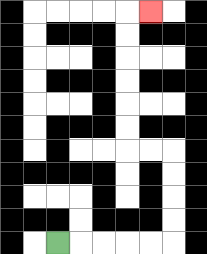{'start': '[2, 10]', 'end': '[6, 0]', 'path_directions': 'R,R,R,R,R,U,U,U,U,L,L,U,U,U,U,U,U,R', 'path_coordinates': '[[2, 10], [3, 10], [4, 10], [5, 10], [6, 10], [7, 10], [7, 9], [7, 8], [7, 7], [7, 6], [6, 6], [5, 6], [5, 5], [5, 4], [5, 3], [5, 2], [5, 1], [5, 0], [6, 0]]'}